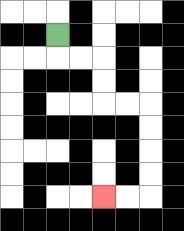{'start': '[2, 1]', 'end': '[4, 8]', 'path_directions': 'D,R,R,D,D,R,R,D,D,D,D,L,L', 'path_coordinates': '[[2, 1], [2, 2], [3, 2], [4, 2], [4, 3], [4, 4], [5, 4], [6, 4], [6, 5], [6, 6], [6, 7], [6, 8], [5, 8], [4, 8]]'}